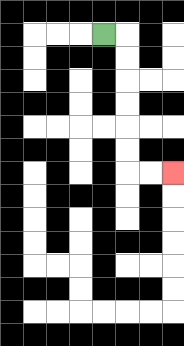{'start': '[4, 1]', 'end': '[7, 7]', 'path_directions': 'R,D,D,D,D,D,D,R,R', 'path_coordinates': '[[4, 1], [5, 1], [5, 2], [5, 3], [5, 4], [5, 5], [5, 6], [5, 7], [6, 7], [7, 7]]'}